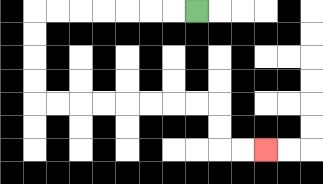{'start': '[8, 0]', 'end': '[11, 6]', 'path_directions': 'L,L,L,L,L,L,L,D,D,D,D,R,R,R,R,R,R,R,R,D,D,R,R', 'path_coordinates': '[[8, 0], [7, 0], [6, 0], [5, 0], [4, 0], [3, 0], [2, 0], [1, 0], [1, 1], [1, 2], [1, 3], [1, 4], [2, 4], [3, 4], [4, 4], [5, 4], [6, 4], [7, 4], [8, 4], [9, 4], [9, 5], [9, 6], [10, 6], [11, 6]]'}